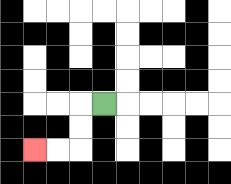{'start': '[4, 4]', 'end': '[1, 6]', 'path_directions': 'L,D,D,L,L', 'path_coordinates': '[[4, 4], [3, 4], [3, 5], [3, 6], [2, 6], [1, 6]]'}